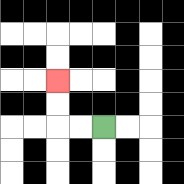{'start': '[4, 5]', 'end': '[2, 3]', 'path_directions': 'L,L,U,U', 'path_coordinates': '[[4, 5], [3, 5], [2, 5], [2, 4], [2, 3]]'}